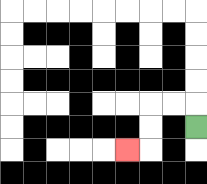{'start': '[8, 5]', 'end': '[5, 6]', 'path_directions': 'U,L,L,D,D,L', 'path_coordinates': '[[8, 5], [8, 4], [7, 4], [6, 4], [6, 5], [6, 6], [5, 6]]'}